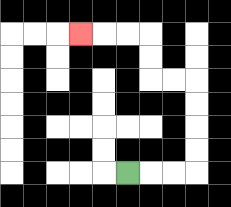{'start': '[5, 7]', 'end': '[3, 1]', 'path_directions': 'R,R,R,U,U,U,U,L,L,U,U,L,L,L', 'path_coordinates': '[[5, 7], [6, 7], [7, 7], [8, 7], [8, 6], [8, 5], [8, 4], [8, 3], [7, 3], [6, 3], [6, 2], [6, 1], [5, 1], [4, 1], [3, 1]]'}